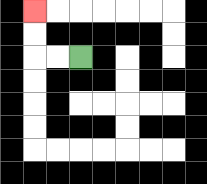{'start': '[3, 2]', 'end': '[1, 0]', 'path_directions': 'L,L,U,U', 'path_coordinates': '[[3, 2], [2, 2], [1, 2], [1, 1], [1, 0]]'}